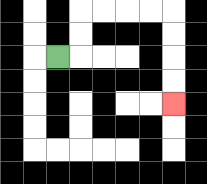{'start': '[2, 2]', 'end': '[7, 4]', 'path_directions': 'R,U,U,R,R,R,R,D,D,D,D', 'path_coordinates': '[[2, 2], [3, 2], [3, 1], [3, 0], [4, 0], [5, 0], [6, 0], [7, 0], [7, 1], [7, 2], [7, 3], [7, 4]]'}